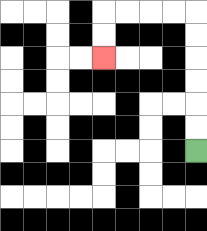{'start': '[8, 6]', 'end': '[4, 2]', 'path_directions': 'U,U,U,U,U,U,L,L,L,L,D,D', 'path_coordinates': '[[8, 6], [8, 5], [8, 4], [8, 3], [8, 2], [8, 1], [8, 0], [7, 0], [6, 0], [5, 0], [4, 0], [4, 1], [4, 2]]'}